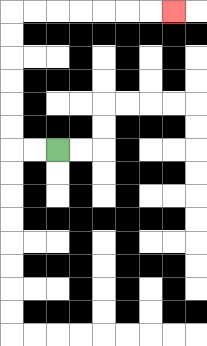{'start': '[2, 6]', 'end': '[7, 0]', 'path_directions': 'L,L,U,U,U,U,U,U,R,R,R,R,R,R,R', 'path_coordinates': '[[2, 6], [1, 6], [0, 6], [0, 5], [0, 4], [0, 3], [0, 2], [0, 1], [0, 0], [1, 0], [2, 0], [3, 0], [4, 0], [5, 0], [6, 0], [7, 0]]'}